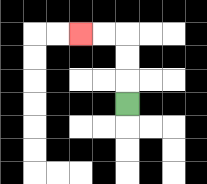{'start': '[5, 4]', 'end': '[3, 1]', 'path_directions': 'U,U,U,L,L', 'path_coordinates': '[[5, 4], [5, 3], [5, 2], [5, 1], [4, 1], [3, 1]]'}